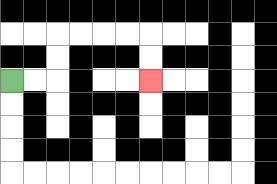{'start': '[0, 3]', 'end': '[6, 3]', 'path_directions': 'R,R,U,U,R,R,R,R,D,D', 'path_coordinates': '[[0, 3], [1, 3], [2, 3], [2, 2], [2, 1], [3, 1], [4, 1], [5, 1], [6, 1], [6, 2], [6, 3]]'}